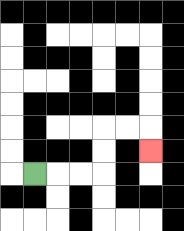{'start': '[1, 7]', 'end': '[6, 6]', 'path_directions': 'R,R,R,U,U,R,R,D', 'path_coordinates': '[[1, 7], [2, 7], [3, 7], [4, 7], [4, 6], [4, 5], [5, 5], [6, 5], [6, 6]]'}